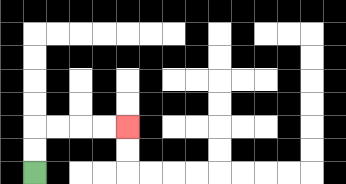{'start': '[1, 7]', 'end': '[5, 5]', 'path_directions': 'U,U,R,R,R,R', 'path_coordinates': '[[1, 7], [1, 6], [1, 5], [2, 5], [3, 5], [4, 5], [5, 5]]'}